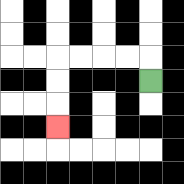{'start': '[6, 3]', 'end': '[2, 5]', 'path_directions': 'U,L,L,L,L,D,D,D', 'path_coordinates': '[[6, 3], [6, 2], [5, 2], [4, 2], [3, 2], [2, 2], [2, 3], [2, 4], [2, 5]]'}